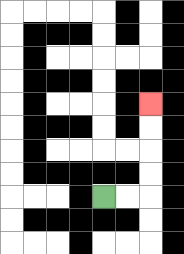{'start': '[4, 8]', 'end': '[6, 4]', 'path_directions': 'R,R,U,U,U,U', 'path_coordinates': '[[4, 8], [5, 8], [6, 8], [6, 7], [6, 6], [6, 5], [6, 4]]'}